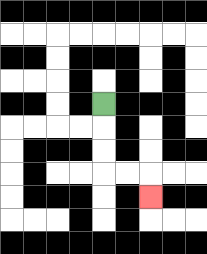{'start': '[4, 4]', 'end': '[6, 8]', 'path_directions': 'D,D,D,R,R,D', 'path_coordinates': '[[4, 4], [4, 5], [4, 6], [4, 7], [5, 7], [6, 7], [6, 8]]'}